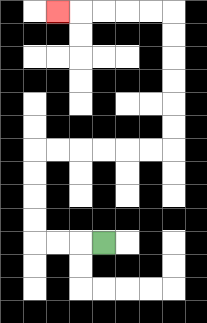{'start': '[4, 10]', 'end': '[2, 0]', 'path_directions': 'L,L,L,U,U,U,U,R,R,R,R,R,R,U,U,U,U,U,U,L,L,L,L,L', 'path_coordinates': '[[4, 10], [3, 10], [2, 10], [1, 10], [1, 9], [1, 8], [1, 7], [1, 6], [2, 6], [3, 6], [4, 6], [5, 6], [6, 6], [7, 6], [7, 5], [7, 4], [7, 3], [7, 2], [7, 1], [7, 0], [6, 0], [5, 0], [4, 0], [3, 0], [2, 0]]'}